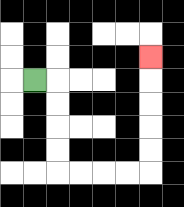{'start': '[1, 3]', 'end': '[6, 2]', 'path_directions': 'R,D,D,D,D,R,R,R,R,U,U,U,U,U', 'path_coordinates': '[[1, 3], [2, 3], [2, 4], [2, 5], [2, 6], [2, 7], [3, 7], [4, 7], [5, 7], [6, 7], [6, 6], [6, 5], [6, 4], [6, 3], [6, 2]]'}